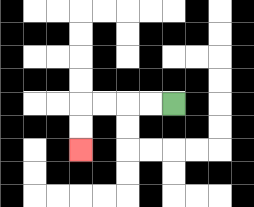{'start': '[7, 4]', 'end': '[3, 6]', 'path_directions': 'L,L,L,L,D,D', 'path_coordinates': '[[7, 4], [6, 4], [5, 4], [4, 4], [3, 4], [3, 5], [3, 6]]'}